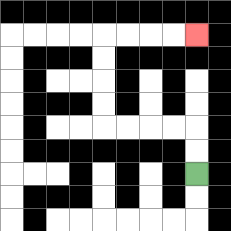{'start': '[8, 7]', 'end': '[8, 1]', 'path_directions': 'U,U,L,L,L,L,U,U,U,U,R,R,R,R', 'path_coordinates': '[[8, 7], [8, 6], [8, 5], [7, 5], [6, 5], [5, 5], [4, 5], [4, 4], [4, 3], [4, 2], [4, 1], [5, 1], [6, 1], [7, 1], [8, 1]]'}